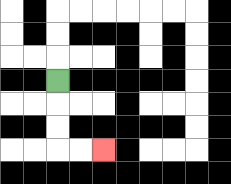{'start': '[2, 3]', 'end': '[4, 6]', 'path_directions': 'D,D,D,R,R', 'path_coordinates': '[[2, 3], [2, 4], [2, 5], [2, 6], [3, 6], [4, 6]]'}